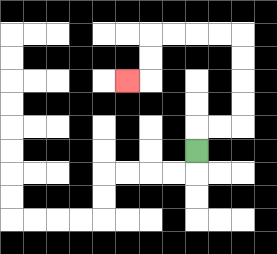{'start': '[8, 6]', 'end': '[5, 3]', 'path_directions': 'U,R,R,U,U,U,U,L,L,L,L,D,D,L', 'path_coordinates': '[[8, 6], [8, 5], [9, 5], [10, 5], [10, 4], [10, 3], [10, 2], [10, 1], [9, 1], [8, 1], [7, 1], [6, 1], [6, 2], [6, 3], [5, 3]]'}